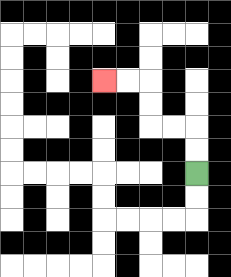{'start': '[8, 7]', 'end': '[4, 3]', 'path_directions': 'U,U,L,L,U,U,L,L', 'path_coordinates': '[[8, 7], [8, 6], [8, 5], [7, 5], [6, 5], [6, 4], [6, 3], [5, 3], [4, 3]]'}